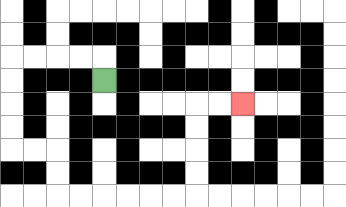{'start': '[4, 3]', 'end': '[10, 4]', 'path_directions': 'U,L,L,L,L,D,D,D,D,R,R,D,D,R,R,R,R,R,R,U,U,U,U,R,R', 'path_coordinates': '[[4, 3], [4, 2], [3, 2], [2, 2], [1, 2], [0, 2], [0, 3], [0, 4], [0, 5], [0, 6], [1, 6], [2, 6], [2, 7], [2, 8], [3, 8], [4, 8], [5, 8], [6, 8], [7, 8], [8, 8], [8, 7], [8, 6], [8, 5], [8, 4], [9, 4], [10, 4]]'}